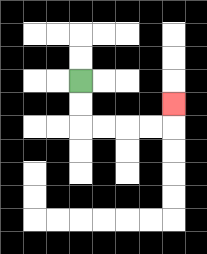{'start': '[3, 3]', 'end': '[7, 4]', 'path_directions': 'D,D,R,R,R,R,U', 'path_coordinates': '[[3, 3], [3, 4], [3, 5], [4, 5], [5, 5], [6, 5], [7, 5], [7, 4]]'}